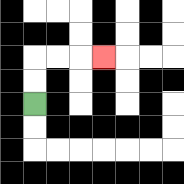{'start': '[1, 4]', 'end': '[4, 2]', 'path_directions': 'U,U,R,R,R', 'path_coordinates': '[[1, 4], [1, 3], [1, 2], [2, 2], [3, 2], [4, 2]]'}